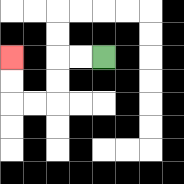{'start': '[4, 2]', 'end': '[0, 2]', 'path_directions': 'L,L,D,D,L,L,U,U', 'path_coordinates': '[[4, 2], [3, 2], [2, 2], [2, 3], [2, 4], [1, 4], [0, 4], [0, 3], [0, 2]]'}